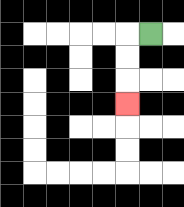{'start': '[6, 1]', 'end': '[5, 4]', 'path_directions': 'L,D,D,D', 'path_coordinates': '[[6, 1], [5, 1], [5, 2], [5, 3], [5, 4]]'}